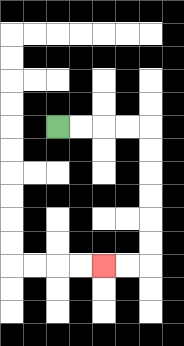{'start': '[2, 5]', 'end': '[4, 11]', 'path_directions': 'R,R,R,R,D,D,D,D,D,D,L,L', 'path_coordinates': '[[2, 5], [3, 5], [4, 5], [5, 5], [6, 5], [6, 6], [6, 7], [6, 8], [6, 9], [6, 10], [6, 11], [5, 11], [4, 11]]'}